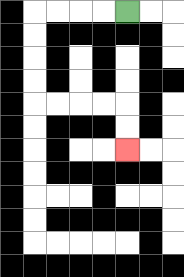{'start': '[5, 0]', 'end': '[5, 6]', 'path_directions': 'L,L,L,L,D,D,D,D,R,R,R,R,D,D', 'path_coordinates': '[[5, 0], [4, 0], [3, 0], [2, 0], [1, 0], [1, 1], [1, 2], [1, 3], [1, 4], [2, 4], [3, 4], [4, 4], [5, 4], [5, 5], [5, 6]]'}